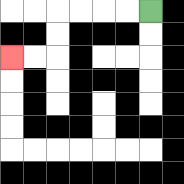{'start': '[6, 0]', 'end': '[0, 2]', 'path_directions': 'L,L,L,L,D,D,L,L', 'path_coordinates': '[[6, 0], [5, 0], [4, 0], [3, 0], [2, 0], [2, 1], [2, 2], [1, 2], [0, 2]]'}